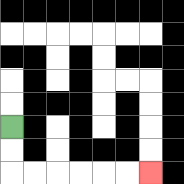{'start': '[0, 5]', 'end': '[6, 7]', 'path_directions': 'D,D,R,R,R,R,R,R', 'path_coordinates': '[[0, 5], [0, 6], [0, 7], [1, 7], [2, 7], [3, 7], [4, 7], [5, 7], [6, 7]]'}